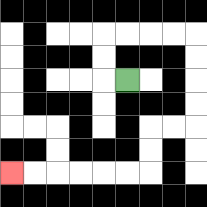{'start': '[5, 3]', 'end': '[0, 7]', 'path_directions': 'L,U,U,R,R,R,R,D,D,D,D,L,L,D,D,L,L,L,L,L,L', 'path_coordinates': '[[5, 3], [4, 3], [4, 2], [4, 1], [5, 1], [6, 1], [7, 1], [8, 1], [8, 2], [8, 3], [8, 4], [8, 5], [7, 5], [6, 5], [6, 6], [6, 7], [5, 7], [4, 7], [3, 7], [2, 7], [1, 7], [0, 7]]'}